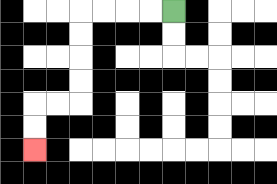{'start': '[7, 0]', 'end': '[1, 6]', 'path_directions': 'L,L,L,L,D,D,D,D,L,L,D,D', 'path_coordinates': '[[7, 0], [6, 0], [5, 0], [4, 0], [3, 0], [3, 1], [3, 2], [3, 3], [3, 4], [2, 4], [1, 4], [1, 5], [1, 6]]'}